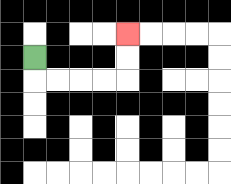{'start': '[1, 2]', 'end': '[5, 1]', 'path_directions': 'D,R,R,R,R,U,U', 'path_coordinates': '[[1, 2], [1, 3], [2, 3], [3, 3], [4, 3], [5, 3], [5, 2], [5, 1]]'}